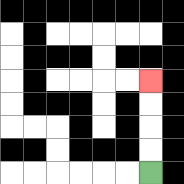{'start': '[6, 7]', 'end': '[6, 3]', 'path_directions': 'U,U,U,U', 'path_coordinates': '[[6, 7], [6, 6], [6, 5], [6, 4], [6, 3]]'}